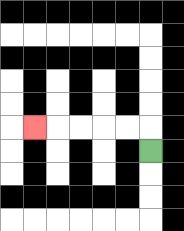{'start': '[6, 6]', 'end': '[1, 5]', 'path_directions': 'U,L,L,L,L,L', 'path_coordinates': '[[6, 6], [6, 5], [5, 5], [4, 5], [3, 5], [2, 5], [1, 5]]'}